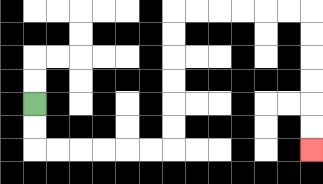{'start': '[1, 4]', 'end': '[13, 6]', 'path_directions': 'D,D,R,R,R,R,R,R,U,U,U,U,U,U,R,R,R,R,R,R,D,D,D,D,D,D', 'path_coordinates': '[[1, 4], [1, 5], [1, 6], [2, 6], [3, 6], [4, 6], [5, 6], [6, 6], [7, 6], [7, 5], [7, 4], [7, 3], [7, 2], [7, 1], [7, 0], [8, 0], [9, 0], [10, 0], [11, 0], [12, 0], [13, 0], [13, 1], [13, 2], [13, 3], [13, 4], [13, 5], [13, 6]]'}